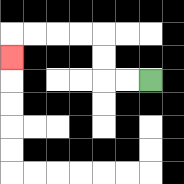{'start': '[6, 3]', 'end': '[0, 2]', 'path_directions': 'L,L,U,U,L,L,L,L,D', 'path_coordinates': '[[6, 3], [5, 3], [4, 3], [4, 2], [4, 1], [3, 1], [2, 1], [1, 1], [0, 1], [0, 2]]'}